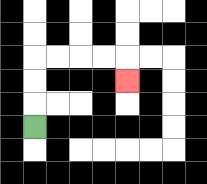{'start': '[1, 5]', 'end': '[5, 3]', 'path_directions': 'U,U,U,R,R,R,R,D', 'path_coordinates': '[[1, 5], [1, 4], [1, 3], [1, 2], [2, 2], [3, 2], [4, 2], [5, 2], [5, 3]]'}